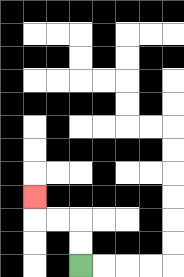{'start': '[3, 11]', 'end': '[1, 8]', 'path_directions': 'U,U,L,L,U', 'path_coordinates': '[[3, 11], [3, 10], [3, 9], [2, 9], [1, 9], [1, 8]]'}